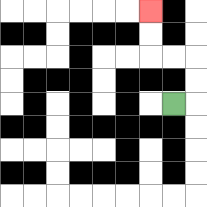{'start': '[7, 4]', 'end': '[6, 0]', 'path_directions': 'R,U,U,L,L,U,U', 'path_coordinates': '[[7, 4], [8, 4], [8, 3], [8, 2], [7, 2], [6, 2], [6, 1], [6, 0]]'}